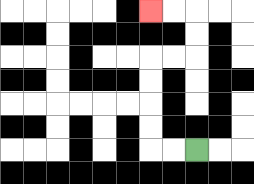{'start': '[8, 6]', 'end': '[6, 0]', 'path_directions': 'L,L,U,U,U,U,R,R,U,U,L,L', 'path_coordinates': '[[8, 6], [7, 6], [6, 6], [6, 5], [6, 4], [6, 3], [6, 2], [7, 2], [8, 2], [8, 1], [8, 0], [7, 0], [6, 0]]'}